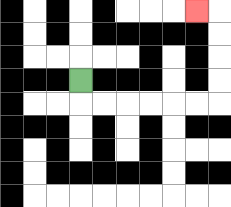{'start': '[3, 3]', 'end': '[8, 0]', 'path_directions': 'D,R,R,R,R,R,R,U,U,U,U,L', 'path_coordinates': '[[3, 3], [3, 4], [4, 4], [5, 4], [6, 4], [7, 4], [8, 4], [9, 4], [9, 3], [9, 2], [9, 1], [9, 0], [8, 0]]'}